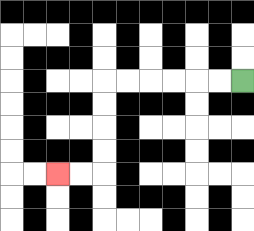{'start': '[10, 3]', 'end': '[2, 7]', 'path_directions': 'L,L,L,L,L,L,D,D,D,D,L,L', 'path_coordinates': '[[10, 3], [9, 3], [8, 3], [7, 3], [6, 3], [5, 3], [4, 3], [4, 4], [4, 5], [4, 6], [4, 7], [3, 7], [2, 7]]'}